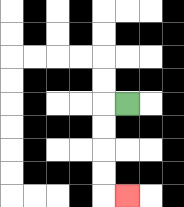{'start': '[5, 4]', 'end': '[5, 8]', 'path_directions': 'L,D,D,D,D,R', 'path_coordinates': '[[5, 4], [4, 4], [4, 5], [4, 6], [4, 7], [4, 8], [5, 8]]'}